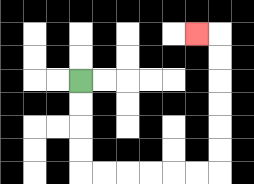{'start': '[3, 3]', 'end': '[8, 1]', 'path_directions': 'D,D,D,D,R,R,R,R,R,R,U,U,U,U,U,U,L', 'path_coordinates': '[[3, 3], [3, 4], [3, 5], [3, 6], [3, 7], [4, 7], [5, 7], [6, 7], [7, 7], [8, 7], [9, 7], [9, 6], [9, 5], [9, 4], [9, 3], [9, 2], [9, 1], [8, 1]]'}